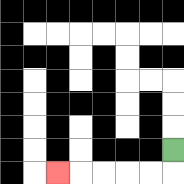{'start': '[7, 6]', 'end': '[2, 7]', 'path_directions': 'D,L,L,L,L,L', 'path_coordinates': '[[7, 6], [7, 7], [6, 7], [5, 7], [4, 7], [3, 7], [2, 7]]'}